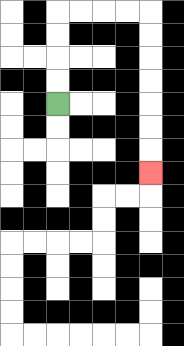{'start': '[2, 4]', 'end': '[6, 7]', 'path_directions': 'U,U,U,U,R,R,R,R,D,D,D,D,D,D,D', 'path_coordinates': '[[2, 4], [2, 3], [2, 2], [2, 1], [2, 0], [3, 0], [4, 0], [5, 0], [6, 0], [6, 1], [6, 2], [6, 3], [6, 4], [6, 5], [6, 6], [6, 7]]'}